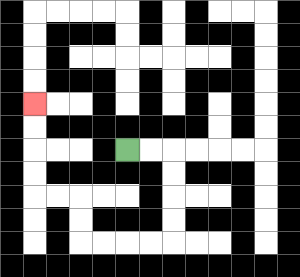{'start': '[5, 6]', 'end': '[1, 4]', 'path_directions': 'R,R,D,D,D,D,L,L,L,L,U,U,L,L,U,U,U,U', 'path_coordinates': '[[5, 6], [6, 6], [7, 6], [7, 7], [7, 8], [7, 9], [7, 10], [6, 10], [5, 10], [4, 10], [3, 10], [3, 9], [3, 8], [2, 8], [1, 8], [1, 7], [1, 6], [1, 5], [1, 4]]'}